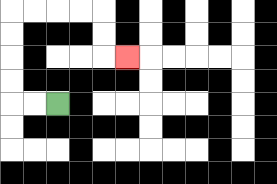{'start': '[2, 4]', 'end': '[5, 2]', 'path_directions': 'L,L,U,U,U,U,R,R,R,R,D,D,R', 'path_coordinates': '[[2, 4], [1, 4], [0, 4], [0, 3], [0, 2], [0, 1], [0, 0], [1, 0], [2, 0], [3, 0], [4, 0], [4, 1], [4, 2], [5, 2]]'}